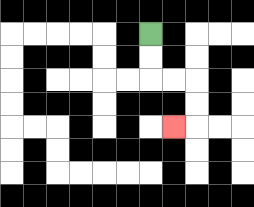{'start': '[6, 1]', 'end': '[7, 5]', 'path_directions': 'D,D,R,R,D,D,L', 'path_coordinates': '[[6, 1], [6, 2], [6, 3], [7, 3], [8, 3], [8, 4], [8, 5], [7, 5]]'}